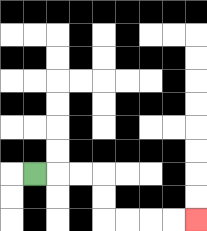{'start': '[1, 7]', 'end': '[8, 9]', 'path_directions': 'R,R,R,D,D,R,R,R,R', 'path_coordinates': '[[1, 7], [2, 7], [3, 7], [4, 7], [4, 8], [4, 9], [5, 9], [6, 9], [7, 9], [8, 9]]'}